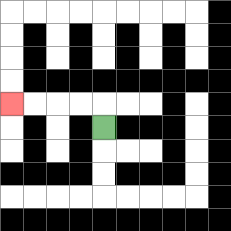{'start': '[4, 5]', 'end': '[0, 4]', 'path_directions': 'U,L,L,L,L', 'path_coordinates': '[[4, 5], [4, 4], [3, 4], [2, 4], [1, 4], [0, 4]]'}